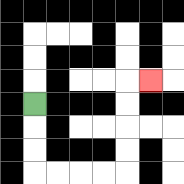{'start': '[1, 4]', 'end': '[6, 3]', 'path_directions': 'D,D,D,R,R,R,R,U,U,U,U,R', 'path_coordinates': '[[1, 4], [1, 5], [1, 6], [1, 7], [2, 7], [3, 7], [4, 7], [5, 7], [5, 6], [5, 5], [5, 4], [5, 3], [6, 3]]'}